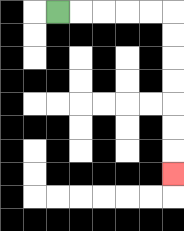{'start': '[2, 0]', 'end': '[7, 7]', 'path_directions': 'R,R,R,R,R,D,D,D,D,D,D,D', 'path_coordinates': '[[2, 0], [3, 0], [4, 0], [5, 0], [6, 0], [7, 0], [7, 1], [7, 2], [7, 3], [7, 4], [7, 5], [7, 6], [7, 7]]'}